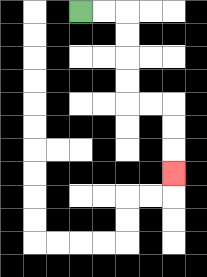{'start': '[3, 0]', 'end': '[7, 7]', 'path_directions': 'R,R,D,D,D,D,R,R,D,D,D', 'path_coordinates': '[[3, 0], [4, 0], [5, 0], [5, 1], [5, 2], [5, 3], [5, 4], [6, 4], [7, 4], [7, 5], [7, 6], [7, 7]]'}